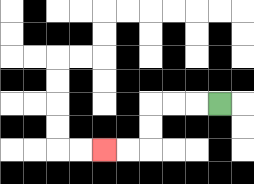{'start': '[9, 4]', 'end': '[4, 6]', 'path_directions': 'L,L,L,D,D,L,L', 'path_coordinates': '[[9, 4], [8, 4], [7, 4], [6, 4], [6, 5], [6, 6], [5, 6], [4, 6]]'}